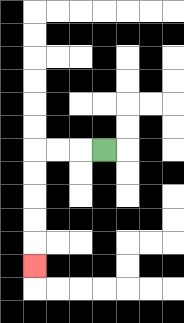{'start': '[4, 6]', 'end': '[1, 11]', 'path_directions': 'L,L,L,D,D,D,D,D', 'path_coordinates': '[[4, 6], [3, 6], [2, 6], [1, 6], [1, 7], [1, 8], [1, 9], [1, 10], [1, 11]]'}